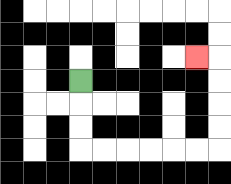{'start': '[3, 3]', 'end': '[8, 2]', 'path_directions': 'D,D,D,R,R,R,R,R,R,U,U,U,U,L', 'path_coordinates': '[[3, 3], [3, 4], [3, 5], [3, 6], [4, 6], [5, 6], [6, 6], [7, 6], [8, 6], [9, 6], [9, 5], [9, 4], [9, 3], [9, 2], [8, 2]]'}